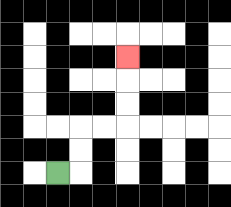{'start': '[2, 7]', 'end': '[5, 2]', 'path_directions': 'R,U,U,R,R,U,U,U', 'path_coordinates': '[[2, 7], [3, 7], [3, 6], [3, 5], [4, 5], [5, 5], [5, 4], [5, 3], [5, 2]]'}